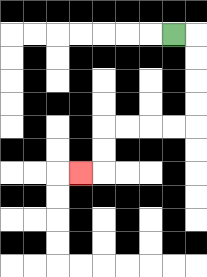{'start': '[7, 1]', 'end': '[3, 7]', 'path_directions': 'R,D,D,D,D,L,L,L,L,D,D,L', 'path_coordinates': '[[7, 1], [8, 1], [8, 2], [8, 3], [8, 4], [8, 5], [7, 5], [6, 5], [5, 5], [4, 5], [4, 6], [4, 7], [3, 7]]'}